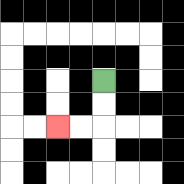{'start': '[4, 3]', 'end': '[2, 5]', 'path_directions': 'D,D,L,L', 'path_coordinates': '[[4, 3], [4, 4], [4, 5], [3, 5], [2, 5]]'}